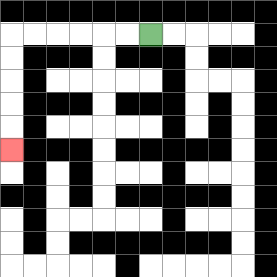{'start': '[6, 1]', 'end': '[0, 6]', 'path_directions': 'L,L,L,L,L,L,D,D,D,D,D', 'path_coordinates': '[[6, 1], [5, 1], [4, 1], [3, 1], [2, 1], [1, 1], [0, 1], [0, 2], [0, 3], [0, 4], [0, 5], [0, 6]]'}